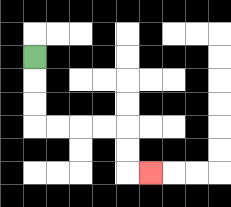{'start': '[1, 2]', 'end': '[6, 7]', 'path_directions': 'D,D,D,R,R,R,R,D,D,R', 'path_coordinates': '[[1, 2], [1, 3], [1, 4], [1, 5], [2, 5], [3, 5], [4, 5], [5, 5], [5, 6], [5, 7], [6, 7]]'}